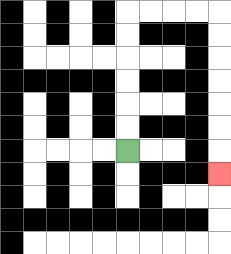{'start': '[5, 6]', 'end': '[9, 7]', 'path_directions': 'U,U,U,U,U,U,R,R,R,R,D,D,D,D,D,D,D', 'path_coordinates': '[[5, 6], [5, 5], [5, 4], [5, 3], [5, 2], [5, 1], [5, 0], [6, 0], [7, 0], [8, 0], [9, 0], [9, 1], [9, 2], [9, 3], [9, 4], [9, 5], [9, 6], [9, 7]]'}